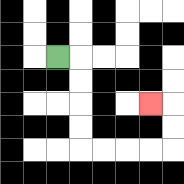{'start': '[2, 2]', 'end': '[6, 4]', 'path_directions': 'R,D,D,D,D,R,R,R,R,U,U,L', 'path_coordinates': '[[2, 2], [3, 2], [3, 3], [3, 4], [3, 5], [3, 6], [4, 6], [5, 6], [6, 6], [7, 6], [7, 5], [7, 4], [6, 4]]'}